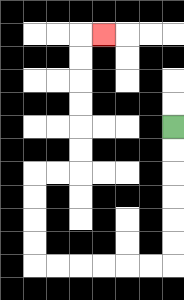{'start': '[7, 5]', 'end': '[4, 1]', 'path_directions': 'D,D,D,D,D,D,L,L,L,L,L,L,U,U,U,U,R,R,U,U,U,U,U,U,R', 'path_coordinates': '[[7, 5], [7, 6], [7, 7], [7, 8], [7, 9], [7, 10], [7, 11], [6, 11], [5, 11], [4, 11], [3, 11], [2, 11], [1, 11], [1, 10], [1, 9], [1, 8], [1, 7], [2, 7], [3, 7], [3, 6], [3, 5], [3, 4], [3, 3], [3, 2], [3, 1], [4, 1]]'}